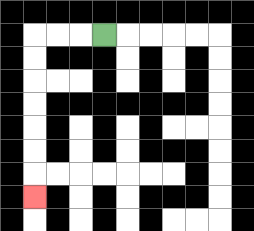{'start': '[4, 1]', 'end': '[1, 8]', 'path_directions': 'L,L,L,D,D,D,D,D,D,D', 'path_coordinates': '[[4, 1], [3, 1], [2, 1], [1, 1], [1, 2], [1, 3], [1, 4], [1, 5], [1, 6], [1, 7], [1, 8]]'}